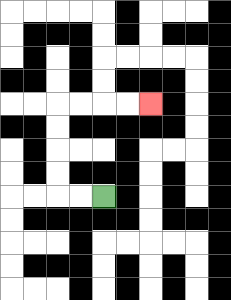{'start': '[4, 8]', 'end': '[6, 4]', 'path_directions': 'L,L,U,U,U,U,R,R,R,R', 'path_coordinates': '[[4, 8], [3, 8], [2, 8], [2, 7], [2, 6], [2, 5], [2, 4], [3, 4], [4, 4], [5, 4], [6, 4]]'}